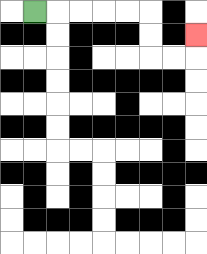{'start': '[1, 0]', 'end': '[8, 1]', 'path_directions': 'R,R,R,R,R,D,D,R,R,U', 'path_coordinates': '[[1, 0], [2, 0], [3, 0], [4, 0], [5, 0], [6, 0], [6, 1], [6, 2], [7, 2], [8, 2], [8, 1]]'}